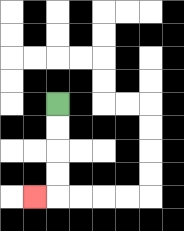{'start': '[2, 4]', 'end': '[1, 8]', 'path_directions': 'D,D,D,D,L', 'path_coordinates': '[[2, 4], [2, 5], [2, 6], [2, 7], [2, 8], [1, 8]]'}